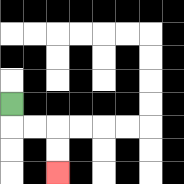{'start': '[0, 4]', 'end': '[2, 7]', 'path_directions': 'D,R,R,D,D', 'path_coordinates': '[[0, 4], [0, 5], [1, 5], [2, 5], [2, 6], [2, 7]]'}